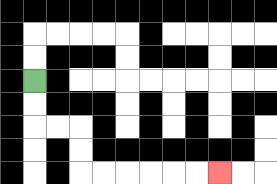{'start': '[1, 3]', 'end': '[9, 7]', 'path_directions': 'D,D,R,R,D,D,R,R,R,R,R,R', 'path_coordinates': '[[1, 3], [1, 4], [1, 5], [2, 5], [3, 5], [3, 6], [3, 7], [4, 7], [5, 7], [6, 7], [7, 7], [8, 7], [9, 7]]'}